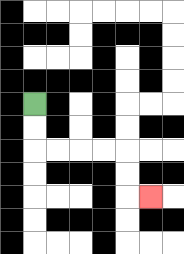{'start': '[1, 4]', 'end': '[6, 8]', 'path_directions': 'D,D,R,R,R,R,D,D,R', 'path_coordinates': '[[1, 4], [1, 5], [1, 6], [2, 6], [3, 6], [4, 6], [5, 6], [5, 7], [5, 8], [6, 8]]'}